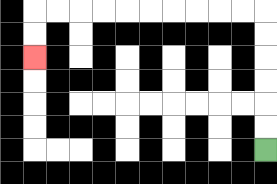{'start': '[11, 6]', 'end': '[1, 2]', 'path_directions': 'U,U,U,U,U,U,L,L,L,L,L,L,L,L,L,L,D,D', 'path_coordinates': '[[11, 6], [11, 5], [11, 4], [11, 3], [11, 2], [11, 1], [11, 0], [10, 0], [9, 0], [8, 0], [7, 0], [6, 0], [5, 0], [4, 0], [3, 0], [2, 0], [1, 0], [1, 1], [1, 2]]'}